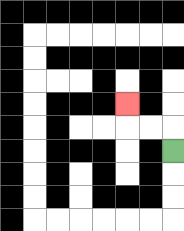{'start': '[7, 6]', 'end': '[5, 4]', 'path_directions': 'U,L,L,U', 'path_coordinates': '[[7, 6], [7, 5], [6, 5], [5, 5], [5, 4]]'}